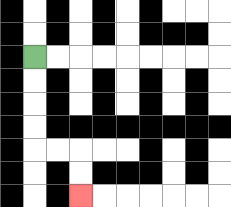{'start': '[1, 2]', 'end': '[3, 8]', 'path_directions': 'D,D,D,D,R,R,D,D', 'path_coordinates': '[[1, 2], [1, 3], [1, 4], [1, 5], [1, 6], [2, 6], [3, 6], [3, 7], [3, 8]]'}